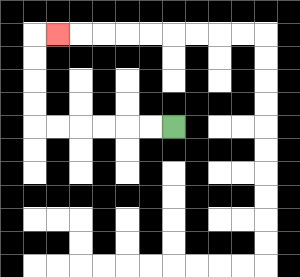{'start': '[7, 5]', 'end': '[2, 1]', 'path_directions': 'L,L,L,L,L,L,U,U,U,U,R', 'path_coordinates': '[[7, 5], [6, 5], [5, 5], [4, 5], [3, 5], [2, 5], [1, 5], [1, 4], [1, 3], [1, 2], [1, 1], [2, 1]]'}